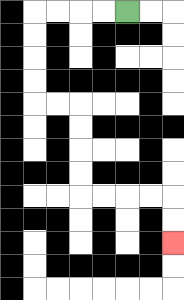{'start': '[5, 0]', 'end': '[7, 10]', 'path_directions': 'L,L,L,L,D,D,D,D,R,R,D,D,D,D,R,R,R,R,D,D', 'path_coordinates': '[[5, 0], [4, 0], [3, 0], [2, 0], [1, 0], [1, 1], [1, 2], [1, 3], [1, 4], [2, 4], [3, 4], [3, 5], [3, 6], [3, 7], [3, 8], [4, 8], [5, 8], [6, 8], [7, 8], [7, 9], [7, 10]]'}